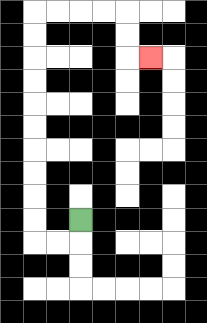{'start': '[3, 9]', 'end': '[6, 2]', 'path_directions': 'D,L,L,U,U,U,U,U,U,U,U,U,U,R,R,R,R,D,D,R', 'path_coordinates': '[[3, 9], [3, 10], [2, 10], [1, 10], [1, 9], [1, 8], [1, 7], [1, 6], [1, 5], [1, 4], [1, 3], [1, 2], [1, 1], [1, 0], [2, 0], [3, 0], [4, 0], [5, 0], [5, 1], [5, 2], [6, 2]]'}